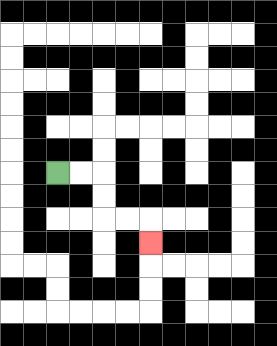{'start': '[2, 7]', 'end': '[6, 10]', 'path_directions': 'R,R,D,D,R,R,D', 'path_coordinates': '[[2, 7], [3, 7], [4, 7], [4, 8], [4, 9], [5, 9], [6, 9], [6, 10]]'}